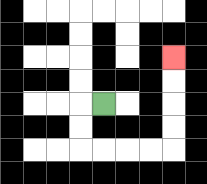{'start': '[4, 4]', 'end': '[7, 2]', 'path_directions': 'L,D,D,R,R,R,R,U,U,U,U', 'path_coordinates': '[[4, 4], [3, 4], [3, 5], [3, 6], [4, 6], [5, 6], [6, 6], [7, 6], [7, 5], [7, 4], [7, 3], [7, 2]]'}